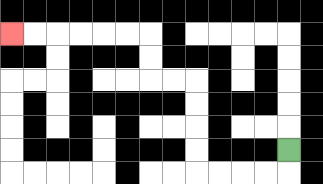{'start': '[12, 6]', 'end': '[0, 1]', 'path_directions': 'D,L,L,L,L,U,U,U,U,L,L,U,U,L,L,L,L,L,L', 'path_coordinates': '[[12, 6], [12, 7], [11, 7], [10, 7], [9, 7], [8, 7], [8, 6], [8, 5], [8, 4], [8, 3], [7, 3], [6, 3], [6, 2], [6, 1], [5, 1], [4, 1], [3, 1], [2, 1], [1, 1], [0, 1]]'}